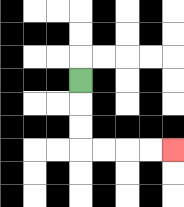{'start': '[3, 3]', 'end': '[7, 6]', 'path_directions': 'D,D,D,R,R,R,R', 'path_coordinates': '[[3, 3], [3, 4], [3, 5], [3, 6], [4, 6], [5, 6], [6, 6], [7, 6]]'}